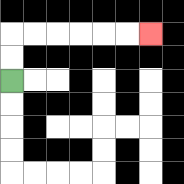{'start': '[0, 3]', 'end': '[6, 1]', 'path_directions': 'U,U,R,R,R,R,R,R', 'path_coordinates': '[[0, 3], [0, 2], [0, 1], [1, 1], [2, 1], [3, 1], [4, 1], [5, 1], [6, 1]]'}